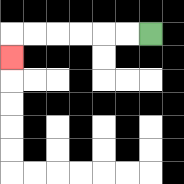{'start': '[6, 1]', 'end': '[0, 2]', 'path_directions': 'L,L,L,L,L,L,D', 'path_coordinates': '[[6, 1], [5, 1], [4, 1], [3, 1], [2, 1], [1, 1], [0, 1], [0, 2]]'}